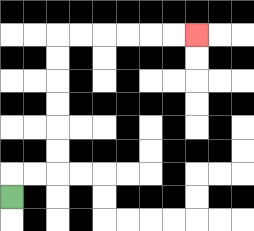{'start': '[0, 8]', 'end': '[8, 1]', 'path_directions': 'U,R,R,U,U,U,U,U,U,R,R,R,R,R,R', 'path_coordinates': '[[0, 8], [0, 7], [1, 7], [2, 7], [2, 6], [2, 5], [2, 4], [2, 3], [2, 2], [2, 1], [3, 1], [4, 1], [5, 1], [6, 1], [7, 1], [8, 1]]'}